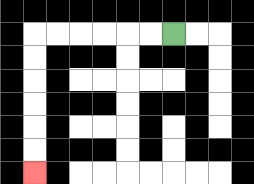{'start': '[7, 1]', 'end': '[1, 7]', 'path_directions': 'L,L,L,L,L,L,D,D,D,D,D,D', 'path_coordinates': '[[7, 1], [6, 1], [5, 1], [4, 1], [3, 1], [2, 1], [1, 1], [1, 2], [1, 3], [1, 4], [1, 5], [1, 6], [1, 7]]'}